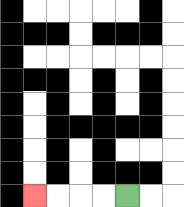{'start': '[5, 8]', 'end': '[1, 8]', 'path_directions': 'L,L,L,L', 'path_coordinates': '[[5, 8], [4, 8], [3, 8], [2, 8], [1, 8]]'}